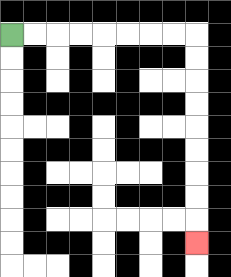{'start': '[0, 1]', 'end': '[8, 10]', 'path_directions': 'R,R,R,R,R,R,R,R,D,D,D,D,D,D,D,D,D', 'path_coordinates': '[[0, 1], [1, 1], [2, 1], [3, 1], [4, 1], [5, 1], [6, 1], [7, 1], [8, 1], [8, 2], [8, 3], [8, 4], [8, 5], [8, 6], [8, 7], [8, 8], [8, 9], [8, 10]]'}